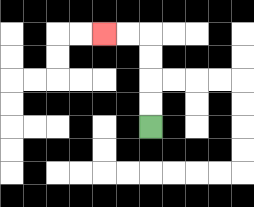{'start': '[6, 5]', 'end': '[4, 1]', 'path_directions': 'U,U,U,U,L,L', 'path_coordinates': '[[6, 5], [6, 4], [6, 3], [6, 2], [6, 1], [5, 1], [4, 1]]'}